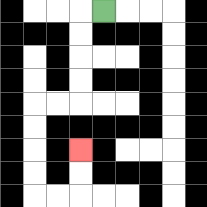{'start': '[4, 0]', 'end': '[3, 6]', 'path_directions': 'L,D,D,D,D,L,L,D,D,D,D,R,R,U,U', 'path_coordinates': '[[4, 0], [3, 0], [3, 1], [3, 2], [3, 3], [3, 4], [2, 4], [1, 4], [1, 5], [1, 6], [1, 7], [1, 8], [2, 8], [3, 8], [3, 7], [3, 6]]'}